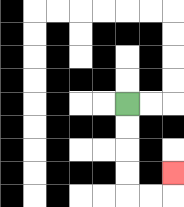{'start': '[5, 4]', 'end': '[7, 7]', 'path_directions': 'D,D,D,D,R,R,U', 'path_coordinates': '[[5, 4], [5, 5], [5, 6], [5, 7], [5, 8], [6, 8], [7, 8], [7, 7]]'}